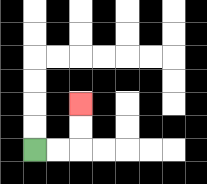{'start': '[1, 6]', 'end': '[3, 4]', 'path_directions': 'R,R,U,U', 'path_coordinates': '[[1, 6], [2, 6], [3, 6], [3, 5], [3, 4]]'}